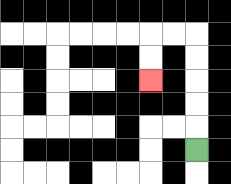{'start': '[8, 6]', 'end': '[6, 3]', 'path_directions': 'U,U,U,U,U,L,L,D,D', 'path_coordinates': '[[8, 6], [8, 5], [8, 4], [8, 3], [8, 2], [8, 1], [7, 1], [6, 1], [6, 2], [6, 3]]'}